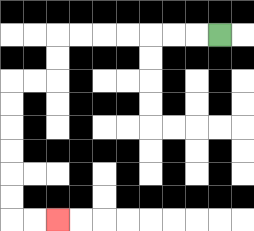{'start': '[9, 1]', 'end': '[2, 9]', 'path_directions': 'L,L,L,L,L,L,L,D,D,L,L,D,D,D,D,D,D,R,R', 'path_coordinates': '[[9, 1], [8, 1], [7, 1], [6, 1], [5, 1], [4, 1], [3, 1], [2, 1], [2, 2], [2, 3], [1, 3], [0, 3], [0, 4], [0, 5], [0, 6], [0, 7], [0, 8], [0, 9], [1, 9], [2, 9]]'}